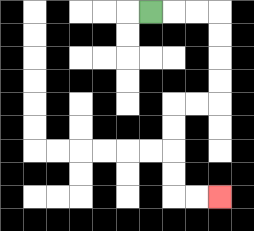{'start': '[6, 0]', 'end': '[9, 8]', 'path_directions': 'R,R,R,D,D,D,D,L,L,D,D,D,D,R,R', 'path_coordinates': '[[6, 0], [7, 0], [8, 0], [9, 0], [9, 1], [9, 2], [9, 3], [9, 4], [8, 4], [7, 4], [7, 5], [7, 6], [7, 7], [7, 8], [8, 8], [9, 8]]'}